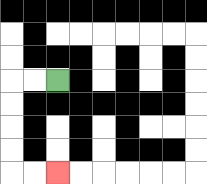{'start': '[2, 3]', 'end': '[2, 7]', 'path_directions': 'L,L,D,D,D,D,R,R', 'path_coordinates': '[[2, 3], [1, 3], [0, 3], [0, 4], [0, 5], [0, 6], [0, 7], [1, 7], [2, 7]]'}